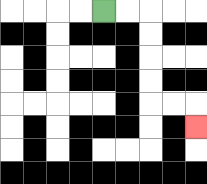{'start': '[4, 0]', 'end': '[8, 5]', 'path_directions': 'R,R,D,D,D,D,R,R,D', 'path_coordinates': '[[4, 0], [5, 0], [6, 0], [6, 1], [6, 2], [6, 3], [6, 4], [7, 4], [8, 4], [8, 5]]'}